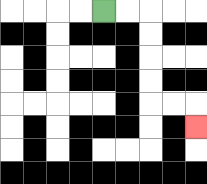{'start': '[4, 0]', 'end': '[8, 5]', 'path_directions': 'R,R,D,D,D,D,R,R,D', 'path_coordinates': '[[4, 0], [5, 0], [6, 0], [6, 1], [6, 2], [6, 3], [6, 4], [7, 4], [8, 4], [8, 5]]'}